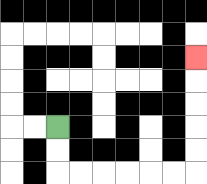{'start': '[2, 5]', 'end': '[8, 2]', 'path_directions': 'D,D,R,R,R,R,R,R,U,U,U,U,U', 'path_coordinates': '[[2, 5], [2, 6], [2, 7], [3, 7], [4, 7], [5, 7], [6, 7], [7, 7], [8, 7], [8, 6], [8, 5], [8, 4], [8, 3], [8, 2]]'}